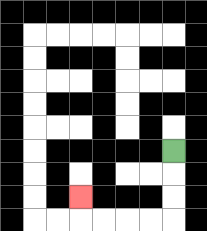{'start': '[7, 6]', 'end': '[3, 8]', 'path_directions': 'D,D,D,L,L,L,L,U', 'path_coordinates': '[[7, 6], [7, 7], [7, 8], [7, 9], [6, 9], [5, 9], [4, 9], [3, 9], [3, 8]]'}